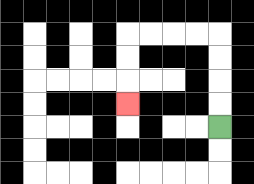{'start': '[9, 5]', 'end': '[5, 4]', 'path_directions': 'U,U,U,U,L,L,L,L,D,D,D', 'path_coordinates': '[[9, 5], [9, 4], [9, 3], [9, 2], [9, 1], [8, 1], [7, 1], [6, 1], [5, 1], [5, 2], [5, 3], [5, 4]]'}